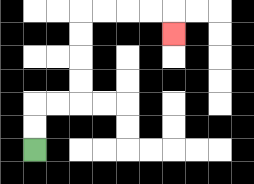{'start': '[1, 6]', 'end': '[7, 1]', 'path_directions': 'U,U,R,R,U,U,U,U,R,R,R,R,D', 'path_coordinates': '[[1, 6], [1, 5], [1, 4], [2, 4], [3, 4], [3, 3], [3, 2], [3, 1], [3, 0], [4, 0], [5, 0], [6, 0], [7, 0], [7, 1]]'}